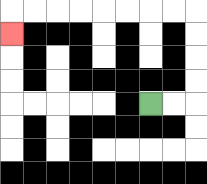{'start': '[6, 4]', 'end': '[0, 1]', 'path_directions': 'R,R,U,U,U,U,L,L,L,L,L,L,L,L,D', 'path_coordinates': '[[6, 4], [7, 4], [8, 4], [8, 3], [8, 2], [8, 1], [8, 0], [7, 0], [6, 0], [5, 0], [4, 0], [3, 0], [2, 0], [1, 0], [0, 0], [0, 1]]'}